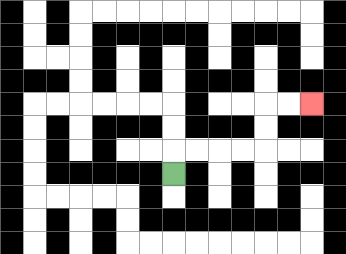{'start': '[7, 7]', 'end': '[13, 4]', 'path_directions': 'U,R,R,R,R,U,U,R,R', 'path_coordinates': '[[7, 7], [7, 6], [8, 6], [9, 6], [10, 6], [11, 6], [11, 5], [11, 4], [12, 4], [13, 4]]'}